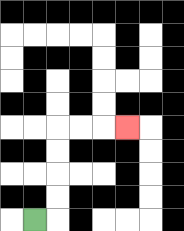{'start': '[1, 9]', 'end': '[5, 5]', 'path_directions': 'R,U,U,U,U,R,R,R', 'path_coordinates': '[[1, 9], [2, 9], [2, 8], [2, 7], [2, 6], [2, 5], [3, 5], [4, 5], [5, 5]]'}